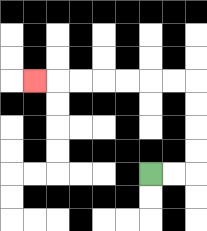{'start': '[6, 7]', 'end': '[1, 3]', 'path_directions': 'R,R,U,U,U,U,L,L,L,L,L,L,L', 'path_coordinates': '[[6, 7], [7, 7], [8, 7], [8, 6], [8, 5], [8, 4], [8, 3], [7, 3], [6, 3], [5, 3], [4, 3], [3, 3], [2, 3], [1, 3]]'}